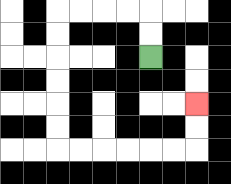{'start': '[6, 2]', 'end': '[8, 4]', 'path_directions': 'U,U,L,L,L,L,D,D,D,D,D,D,R,R,R,R,R,R,U,U', 'path_coordinates': '[[6, 2], [6, 1], [6, 0], [5, 0], [4, 0], [3, 0], [2, 0], [2, 1], [2, 2], [2, 3], [2, 4], [2, 5], [2, 6], [3, 6], [4, 6], [5, 6], [6, 6], [7, 6], [8, 6], [8, 5], [8, 4]]'}